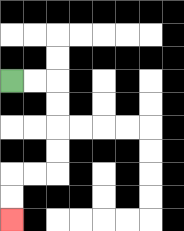{'start': '[0, 3]', 'end': '[0, 9]', 'path_directions': 'R,R,D,D,D,D,L,L,D,D', 'path_coordinates': '[[0, 3], [1, 3], [2, 3], [2, 4], [2, 5], [2, 6], [2, 7], [1, 7], [0, 7], [0, 8], [0, 9]]'}